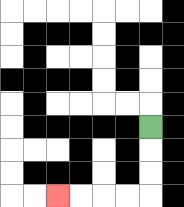{'start': '[6, 5]', 'end': '[2, 8]', 'path_directions': 'D,D,D,L,L,L,L', 'path_coordinates': '[[6, 5], [6, 6], [6, 7], [6, 8], [5, 8], [4, 8], [3, 8], [2, 8]]'}